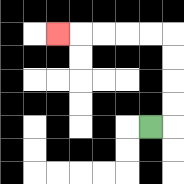{'start': '[6, 5]', 'end': '[2, 1]', 'path_directions': 'R,U,U,U,U,L,L,L,L,L', 'path_coordinates': '[[6, 5], [7, 5], [7, 4], [7, 3], [7, 2], [7, 1], [6, 1], [5, 1], [4, 1], [3, 1], [2, 1]]'}